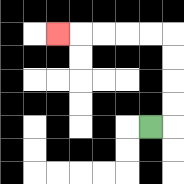{'start': '[6, 5]', 'end': '[2, 1]', 'path_directions': 'R,U,U,U,U,L,L,L,L,L', 'path_coordinates': '[[6, 5], [7, 5], [7, 4], [7, 3], [7, 2], [7, 1], [6, 1], [5, 1], [4, 1], [3, 1], [2, 1]]'}